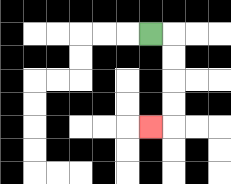{'start': '[6, 1]', 'end': '[6, 5]', 'path_directions': 'R,D,D,D,D,L', 'path_coordinates': '[[6, 1], [7, 1], [7, 2], [7, 3], [7, 4], [7, 5], [6, 5]]'}